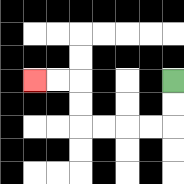{'start': '[7, 3]', 'end': '[1, 3]', 'path_directions': 'D,D,L,L,L,L,U,U,L,L', 'path_coordinates': '[[7, 3], [7, 4], [7, 5], [6, 5], [5, 5], [4, 5], [3, 5], [3, 4], [3, 3], [2, 3], [1, 3]]'}